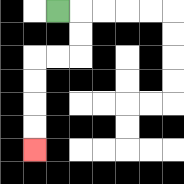{'start': '[2, 0]', 'end': '[1, 6]', 'path_directions': 'R,D,D,L,L,D,D,D,D', 'path_coordinates': '[[2, 0], [3, 0], [3, 1], [3, 2], [2, 2], [1, 2], [1, 3], [1, 4], [1, 5], [1, 6]]'}